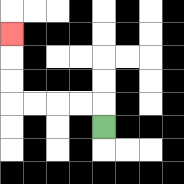{'start': '[4, 5]', 'end': '[0, 1]', 'path_directions': 'U,L,L,L,L,U,U,U', 'path_coordinates': '[[4, 5], [4, 4], [3, 4], [2, 4], [1, 4], [0, 4], [0, 3], [0, 2], [0, 1]]'}